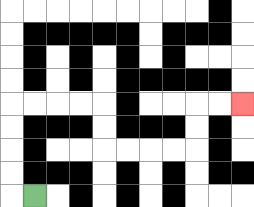{'start': '[1, 8]', 'end': '[10, 4]', 'path_directions': 'L,U,U,U,U,R,R,R,R,D,D,R,R,R,R,U,U,R,R', 'path_coordinates': '[[1, 8], [0, 8], [0, 7], [0, 6], [0, 5], [0, 4], [1, 4], [2, 4], [3, 4], [4, 4], [4, 5], [4, 6], [5, 6], [6, 6], [7, 6], [8, 6], [8, 5], [8, 4], [9, 4], [10, 4]]'}